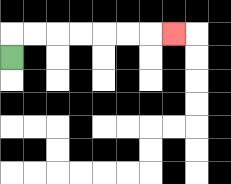{'start': '[0, 2]', 'end': '[7, 1]', 'path_directions': 'U,R,R,R,R,R,R,R', 'path_coordinates': '[[0, 2], [0, 1], [1, 1], [2, 1], [3, 1], [4, 1], [5, 1], [6, 1], [7, 1]]'}